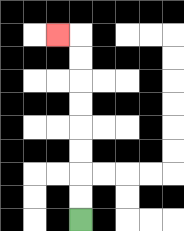{'start': '[3, 9]', 'end': '[2, 1]', 'path_directions': 'U,U,U,U,U,U,U,U,L', 'path_coordinates': '[[3, 9], [3, 8], [3, 7], [3, 6], [3, 5], [3, 4], [3, 3], [3, 2], [3, 1], [2, 1]]'}